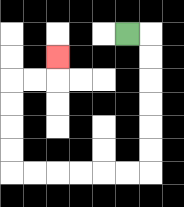{'start': '[5, 1]', 'end': '[2, 2]', 'path_directions': 'R,D,D,D,D,D,D,L,L,L,L,L,L,U,U,U,U,R,R,U', 'path_coordinates': '[[5, 1], [6, 1], [6, 2], [6, 3], [6, 4], [6, 5], [6, 6], [6, 7], [5, 7], [4, 7], [3, 7], [2, 7], [1, 7], [0, 7], [0, 6], [0, 5], [0, 4], [0, 3], [1, 3], [2, 3], [2, 2]]'}